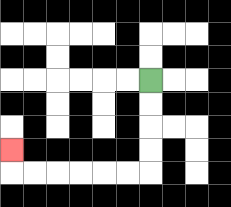{'start': '[6, 3]', 'end': '[0, 6]', 'path_directions': 'D,D,D,D,L,L,L,L,L,L,U', 'path_coordinates': '[[6, 3], [6, 4], [6, 5], [6, 6], [6, 7], [5, 7], [4, 7], [3, 7], [2, 7], [1, 7], [0, 7], [0, 6]]'}